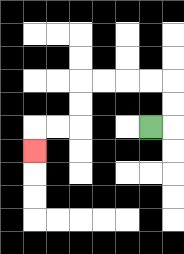{'start': '[6, 5]', 'end': '[1, 6]', 'path_directions': 'R,U,U,L,L,L,L,D,D,L,L,D', 'path_coordinates': '[[6, 5], [7, 5], [7, 4], [7, 3], [6, 3], [5, 3], [4, 3], [3, 3], [3, 4], [3, 5], [2, 5], [1, 5], [1, 6]]'}